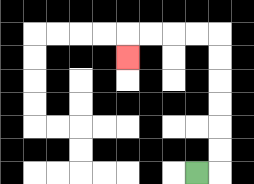{'start': '[8, 7]', 'end': '[5, 2]', 'path_directions': 'R,U,U,U,U,U,U,L,L,L,L,D', 'path_coordinates': '[[8, 7], [9, 7], [9, 6], [9, 5], [9, 4], [9, 3], [9, 2], [9, 1], [8, 1], [7, 1], [6, 1], [5, 1], [5, 2]]'}